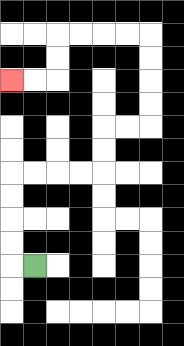{'start': '[1, 11]', 'end': '[0, 3]', 'path_directions': 'L,U,U,U,U,R,R,R,R,U,U,R,R,U,U,U,U,L,L,L,L,D,D,L,L', 'path_coordinates': '[[1, 11], [0, 11], [0, 10], [0, 9], [0, 8], [0, 7], [1, 7], [2, 7], [3, 7], [4, 7], [4, 6], [4, 5], [5, 5], [6, 5], [6, 4], [6, 3], [6, 2], [6, 1], [5, 1], [4, 1], [3, 1], [2, 1], [2, 2], [2, 3], [1, 3], [0, 3]]'}